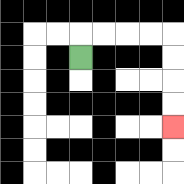{'start': '[3, 2]', 'end': '[7, 5]', 'path_directions': 'U,R,R,R,R,D,D,D,D', 'path_coordinates': '[[3, 2], [3, 1], [4, 1], [5, 1], [6, 1], [7, 1], [7, 2], [7, 3], [7, 4], [7, 5]]'}